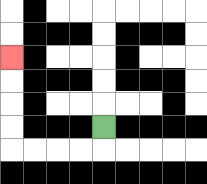{'start': '[4, 5]', 'end': '[0, 2]', 'path_directions': 'D,L,L,L,L,U,U,U,U', 'path_coordinates': '[[4, 5], [4, 6], [3, 6], [2, 6], [1, 6], [0, 6], [0, 5], [0, 4], [0, 3], [0, 2]]'}